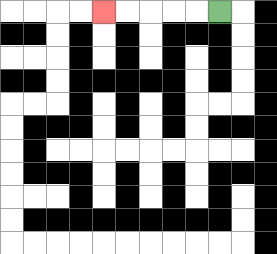{'start': '[9, 0]', 'end': '[4, 0]', 'path_directions': 'L,L,L,L,L', 'path_coordinates': '[[9, 0], [8, 0], [7, 0], [6, 0], [5, 0], [4, 0]]'}